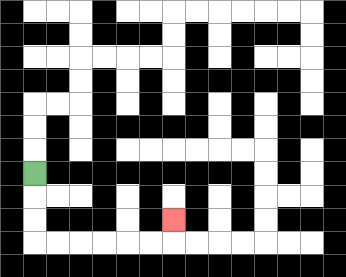{'start': '[1, 7]', 'end': '[7, 9]', 'path_directions': 'D,D,D,R,R,R,R,R,R,U', 'path_coordinates': '[[1, 7], [1, 8], [1, 9], [1, 10], [2, 10], [3, 10], [4, 10], [5, 10], [6, 10], [7, 10], [7, 9]]'}